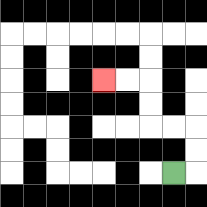{'start': '[7, 7]', 'end': '[4, 3]', 'path_directions': 'R,U,U,L,L,U,U,L,L', 'path_coordinates': '[[7, 7], [8, 7], [8, 6], [8, 5], [7, 5], [6, 5], [6, 4], [6, 3], [5, 3], [4, 3]]'}